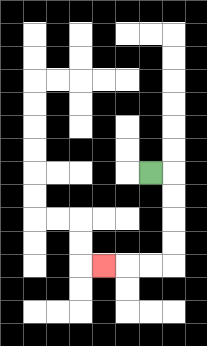{'start': '[6, 7]', 'end': '[4, 11]', 'path_directions': 'R,D,D,D,D,L,L,L', 'path_coordinates': '[[6, 7], [7, 7], [7, 8], [7, 9], [7, 10], [7, 11], [6, 11], [5, 11], [4, 11]]'}